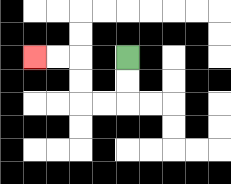{'start': '[5, 2]', 'end': '[1, 2]', 'path_directions': 'D,D,L,L,U,U,L,L', 'path_coordinates': '[[5, 2], [5, 3], [5, 4], [4, 4], [3, 4], [3, 3], [3, 2], [2, 2], [1, 2]]'}